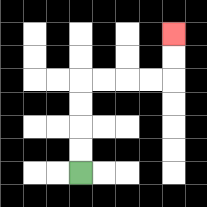{'start': '[3, 7]', 'end': '[7, 1]', 'path_directions': 'U,U,U,U,R,R,R,R,U,U', 'path_coordinates': '[[3, 7], [3, 6], [3, 5], [3, 4], [3, 3], [4, 3], [5, 3], [6, 3], [7, 3], [7, 2], [7, 1]]'}